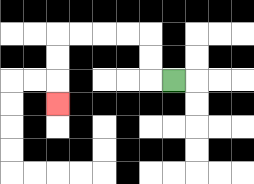{'start': '[7, 3]', 'end': '[2, 4]', 'path_directions': 'L,U,U,L,L,L,L,D,D,D', 'path_coordinates': '[[7, 3], [6, 3], [6, 2], [6, 1], [5, 1], [4, 1], [3, 1], [2, 1], [2, 2], [2, 3], [2, 4]]'}